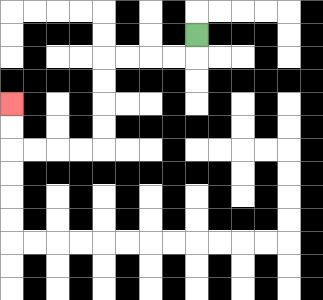{'start': '[8, 1]', 'end': '[0, 4]', 'path_directions': 'D,L,L,L,L,D,D,D,D,L,L,L,L,U,U', 'path_coordinates': '[[8, 1], [8, 2], [7, 2], [6, 2], [5, 2], [4, 2], [4, 3], [4, 4], [4, 5], [4, 6], [3, 6], [2, 6], [1, 6], [0, 6], [0, 5], [0, 4]]'}